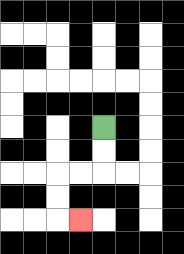{'start': '[4, 5]', 'end': '[3, 9]', 'path_directions': 'D,D,L,L,D,D,R', 'path_coordinates': '[[4, 5], [4, 6], [4, 7], [3, 7], [2, 7], [2, 8], [2, 9], [3, 9]]'}